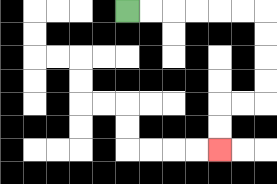{'start': '[5, 0]', 'end': '[9, 6]', 'path_directions': 'R,R,R,R,R,R,D,D,D,D,L,L,D,D', 'path_coordinates': '[[5, 0], [6, 0], [7, 0], [8, 0], [9, 0], [10, 0], [11, 0], [11, 1], [11, 2], [11, 3], [11, 4], [10, 4], [9, 4], [9, 5], [9, 6]]'}